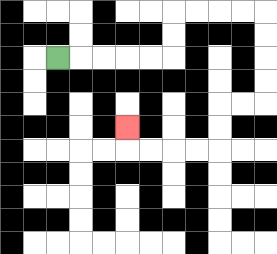{'start': '[2, 2]', 'end': '[5, 5]', 'path_directions': 'R,R,R,R,R,U,U,R,R,R,R,D,D,D,D,L,L,D,D,L,L,L,L,U', 'path_coordinates': '[[2, 2], [3, 2], [4, 2], [5, 2], [6, 2], [7, 2], [7, 1], [7, 0], [8, 0], [9, 0], [10, 0], [11, 0], [11, 1], [11, 2], [11, 3], [11, 4], [10, 4], [9, 4], [9, 5], [9, 6], [8, 6], [7, 6], [6, 6], [5, 6], [5, 5]]'}